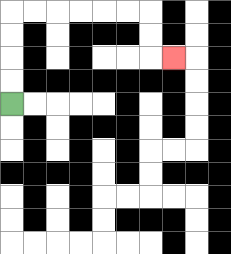{'start': '[0, 4]', 'end': '[7, 2]', 'path_directions': 'U,U,U,U,R,R,R,R,R,R,D,D,R', 'path_coordinates': '[[0, 4], [0, 3], [0, 2], [0, 1], [0, 0], [1, 0], [2, 0], [3, 0], [4, 0], [5, 0], [6, 0], [6, 1], [6, 2], [7, 2]]'}